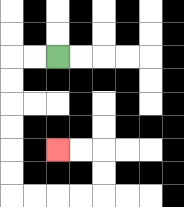{'start': '[2, 2]', 'end': '[2, 6]', 'path_directions': 'L,L,D,D,D,D,D,D,R,R,R,R,U,U,L,L', 'path_coordinates': '[[2, 2], [1, 2], [0, 2], [0, 3], [0, 4], [0, 5], [0, 6], [0, 7], [0, 8], [1, 8], [2, 8], [3, 8], [4, 8], [4, 7], [4, 6], [3, 6], [2, 6]]'}